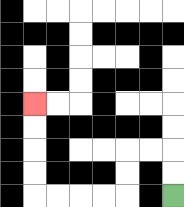{'start': '[7, 8]', 'end': '[1, 4]', 'path_directions': 'U,U,L,L,D,D,L,L,L,L,U,U,U,U', 'path_coordinates': '[[7, 8], [7, 7], [7, 6], [6, 6], [5, 6], [5, 7], [5, 8], [4, 8], [3, 8], [2, 8], [1, 8], [1, 7], [1, 6], [1, 5], [1, 4]]'}